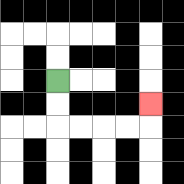{'start': '[2, 3]', 'end': '[6, 4]', 'path_directions': 'D,D,R,R,R,R,U', 'path_coordinates': '[[2, 3], [2, 4], [2, 5], [3, 5], [4, 5], [5, 5], [6, 5], [6, 4]]'}